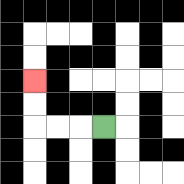{'start': '[4, 5]', 'end': '[1, 3]', 'path_directions': 'L,L,L,U,U', 'path_coordinates': '[[4, 5], [3, 5], [2, 5], [1, 5], [1, 4], [1, 3]]'}